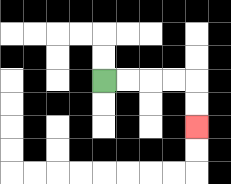{'start': '[4, 3]', 'end': '[8, 5]', 'path_directions': 'R,R,R,R,D,D', 'path_coordinates': '[[4, 3], [5, 3], [6, 3], [7, 3], [8, 3], [8, 4], [8, 5]]'}